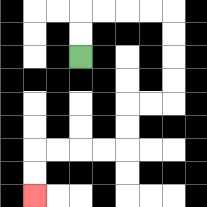{'start': '[3, 2]', 'end': '[1, 8]', 'path_directions': 'U,U,R,R,R,R,D,D,D,D,L,L,D,D,L,L,L,L,D,D', 'path_coordinates': '[[3, 2], [3, 1], [3, 0], [4, 0], [5, 0], [6, 0], [7, 0], [7, 1], [7, 2], [7, 3], [7, 4], [6, 4], [5, 4], [5, 5], [5, 6], [4, 6], [3, 6], [2, 6], [1, 6], [1, 7], [1, 8]]'}